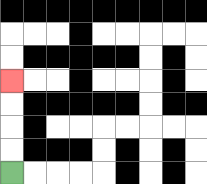{'start': '[0, 7]', 'end': '[0, 3]', 'path_directions': 'U,U,U,U', 'path_coordinates': '[[0, 7], [0, 6], [0, 5], [0, 4], [0, 3]]'}